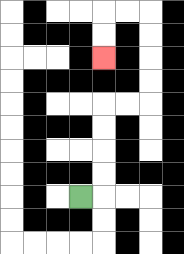{'start': '[3, 8]', 'end': '[4, 2]', 'path_directions': 'R,U,U,U,U,R,R,U,U,U,U,L,L,D,D', 'path_coordinates': '[[3, 8], [4, 8], [4, 7], [4, 6], [4, 5], [4, 4], [5, 4], [6, 4], [6, 3], [6, 2], [6, 1], [6, 0], [5, 0], [4, 0], [4, 1], [4, 2]]'}